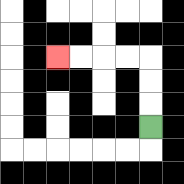{'start': '[6, 5]', 'end': '[2, 2]', 'path_directions': 'U,U,U,L,L,L,L', 'path_coordinates': '[[6, 5], [6, 4], [6, 3], [6, 2], [5, 2], [4, 2], [3, 2], [2, 2]]'}